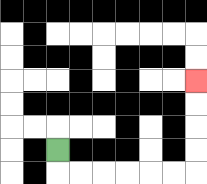{'start': '[2, 6]', 'end': '[8, 3]', 'path_directions': 'D,R,R,R,R,R,R,U,U,U,U', 'path_coordinates': '[[2, 6], [2, 7], [3, 7], [4, 7], [5, 7], [6, 7], [7, 7], [8, 7], [8, 6], [8, 5], [8, 4], [8, 3]]'}